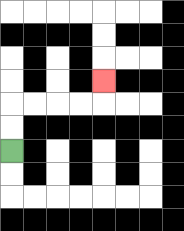{'start': '[0, 6]', 'end': '[4, 3]', 'path_directions': 'U,U,R,R,R,R,U', 'path_coordinates': '[[0, 6], [0, 5], [0, 4], [1, 4], [2, 4], [3, 4], [4, 4], [4, 3]]'}